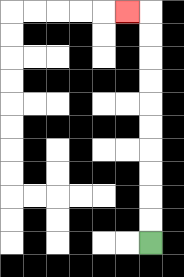{'start': '[6, 10]', 'end': '[5, 0]', 'path_directions': 'U,U,U,U,U,U,U,U,U,U,L', 'path_coordinates': '[[6, 10], [6, 9], [6, 8], [6, 7], [6, 6], [6, 5], [6, 4], [6, 3], [6, 2], [6, 1], [6, 0], [5, 0]]'}